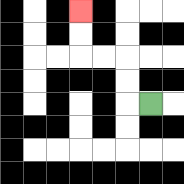{'start': '[6, 4]', 'end': '[3, 0]', 'path_directions': 'L,U,U,L,L,U,U', 'path_coordinates': '[[6, 4], [5, 4], [5, 3], [5, 2], [4, 2], [3, 2], [3, 1], [3, 0]]'}